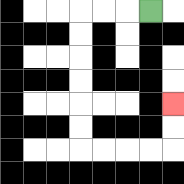{'start': '[6, 0]', 'end': '[7, 4]', 'path_directions': 'L,L,L,D,D,D,D,D,D,R,R,R,R,U,U', 'path_coordinates': '[[6, 0], [5, 0], [4, 0], [3, 0], [3, 1], [3, 2], [3, 3], [3, 4], [3, 5], [3, 6], [4, 6], [5, 6], [6, 6], [7, 6], [7, 5], [7, 4]]'}